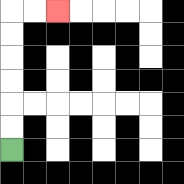{'start': '[0, 6]', 'end': '[2, 0]', 'path_directions': 'U,U,U,U,U,U,R,R', 'path_coordinates': '[[0, 6], [0, 5], [0, 4], [0, 3], [0, 2], [0, 1], [0, 0], [1, 0], [2, 0]]'}